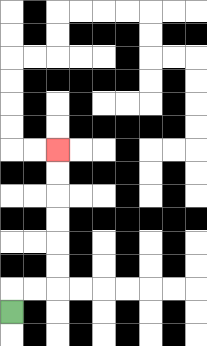{'start': '[0, 13]', 'end': '[2, 6]', 'path_directions': 'U,R,R,U,U,U,U,U,U', 'path_coordinates': '[[0, 13], [0, 12], [1, 12], [2, 12], [2, 11], [2, 10], [2, 9], [2, 8], [2, 7], [2, 6]]'}